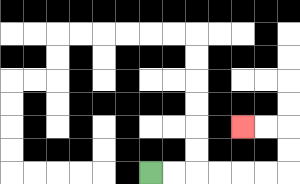{'start': '[6, 7]', 'end': '[10, 5]', 'path_directions': 'R,R,R,R,R,R,U,U,L,L', 'path_coordinates': '[[6, 7], [7, 7], [8, 7], [9, 7], [10, 7], [11, 7], [12, 7], [12, 6], [12, 5], [11, 5], [10, 5]]'}